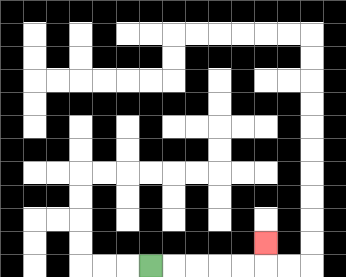{'start': '[6, 11]', 'end': '[11, 10]', 'path_directions': 'R,R,R,R,R,U', 'path_coordinates': '[[6, 11], [7, 11], [8, 11], [9, 11], [10, 11], [11, 11], [11, 10]]'}